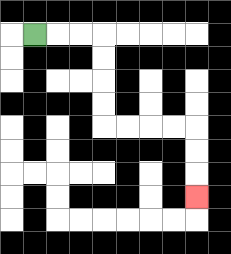{'start': '[1, 1]', 'end': '[8, 8]', 'path_directions': 'R,R,R,D,D,D,D,R,R,R,R,D,D,D', 'path_coordinates': '[[1, 1], [2, 1], [3, 1], [4, 1], [4, 2], [4, 3], [4, 4], [4, 5], [5, 5], [6, 5], [7, 5], [8, 5], [8, 6], [8, 7], [8, 8]]'}